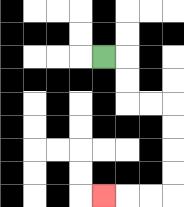{'start': '[4, 2]', 'end': '[4, 8]', 'path_directions': 'R,D,D,R,R,D,D,D,D,L,L,L', 'path_coordinates': '[[4, 2], [5, 2], [5, 3], [5, 4], [6, 4], [7, 4], [7, 5], [7, 6], [7, 7], [7, 8], [6, 8], [5, 8], [4, 8]]'}